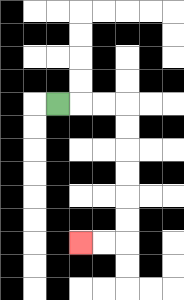{'start': '[2, 4]', 'end': '[3, 10]', 'path_directions': 'R,R,R,D,D,D,D,D,D,L,L', 'path_coordinates': '[[2, 4], [3, 4], [4, 4], [5, 4], [5, 5], [5, 6], [5, 7], [5, 8], [5, 9], [5, 10], [4, 10], [3, 10]]'}